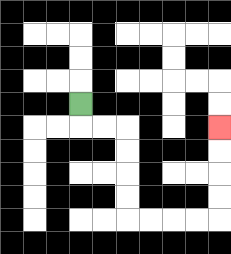{'start': '[3, 4]', 'end': '[9, 5]', 'path_directions': 'D,R,R,D,D,D,D,R,R,R,R,U,U,U,U', 'path_coordinates': '[[3, 4], [3, 5], [4, 5], [5, 5], [5, 6], [5, 7], [5, 8], [5, 9], [6, 9], [7, 9], [8, 9], [9, 9], [9, 8], [9, 7], [9, 6], [9, 5]]'}